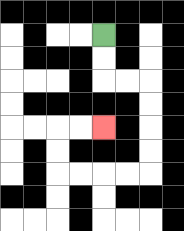{'start': '[4, 1]', 'end': '[4, 5]', 'path_directions': 'D,D,R,R,D,D,D,D,L,L,L,L,U,U,R,R', 'path_coordinates': '[[4, 1], [4, 2], [4, 3], [5, 3], [6, 3], [6, 4], [6, 5], [6, 6], [6, 7], [5, 7], [4, 7], [3, 7], [2, 7], [2, 6], [2, 5], [3, 5], [4, 5]]'}